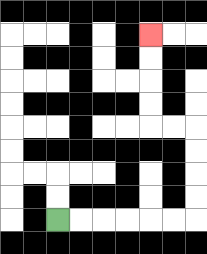{'start': '[2, 9]', 'end': '[6, 1]', 'path_directions': 'R,R,R,R,R,R,U,U,U,U,L,L,U,U,U,U', 'path_coordinates': '[[2, 9], [3, 9], [4, 9], [5, 9], [6, 9], [7, 9], [8, 9], [8, 8], [8, 7], [8, 6], [8, 5], [7, 5], [6, 5], [6, 4], [6, 3], [6, 2], [6, 1]]'}